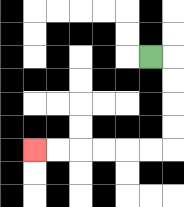{'start': '[6, 2]', 'end': '[1, 6]', 'path_directions': 'R,D,D,D,D,L,L,L,L,L,L', 'path_coordinates': '[[6, 2], [7, 2], [7, 3], [7, 4], [7, 5], [7, 6], [6, 6], [5, 6], [4, 6], [3, 6], [2, 6], [1, 6]]'}